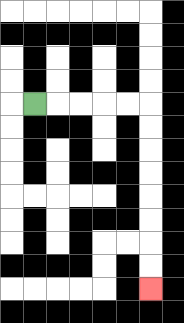{'start': '[1, 4]', 'end': '[6, 12]', 'path_directions': 'R,R,R,R,R,D,D,D,D,D,D,D,D', 'path_coordinates': '[[1, 4], [2, 4], [3, 4], [4, 4], [5, 4], [6, 4], [6, 5], [6, 6], [6, 7], [6, 8], [6, 9], [6, 10], [6, 11], [6, 12]]'}